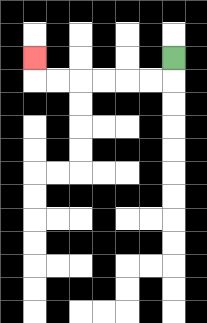{'start': '[7, 2]', 'end': '[1, 2]', 'path_directions': 'D,L,L,L,L,L,L,U', 'path_coordinates': '[[7, 2], [7, 3], [6, 3], [5, 3], [4, 3], [3, 3], [2, 3], [1, 3], [1, 2]]'}